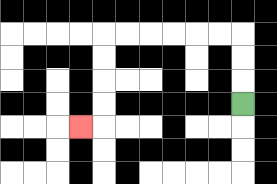{'start': '[10, 4]', 'end': '[3, 5]', 'path_directions': 'U,U,U,L,L,L,L,L,L,D,D,D,D,L', 'path_coordinates': '[[10, 4], [10, 3], [10, 2], [10, 1], [9, 1], [8, 1], [7, 1], [6, 1], [5, 1], [4, 1], [4, 2], [4, 3], [4, 4], [4, 5], [3, 5]]'}